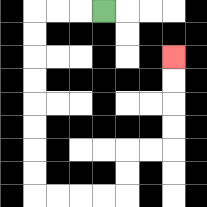{'start': '[4, 0]', 'end': '[7, 2]', 'path_directions': 'L,L,L,D,D,D,D,D,D,D,D,R,R,R,R,U,U,R,R,U,U,U,U', 'path_coordinates': '[[4, 0], [3, 0], [2, 0], [1, 0], [1, 1], [1, 2], [1, 3], [1, 4], [1, 5], [1, 6], [1, 7], [1, 8], [2, 8], [3, 8], [4, 8], [5, 8], [5, 7], [5, 6], [6, 6], [7, 6], [7, 5], [7, 4], [7, 3], [7, 2]]'}